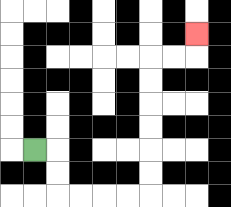{'start': '[1, 6]', 'end': '[8, 1]', 'path_directions': 'R,D,D,R,R,R,R,U,U,U,U,U,U,R,R,U', 'path_coordinates': '[[1, 6], [2, 6], [2, 7], [2, 8], [3, 8], [4, 8], [5, 8], [6, 8], [6, 7], [6, 6], [6, 5], [6, 4], [6, 3], [6, 2], [7, 2], [8, 2], [8, 1]]'}